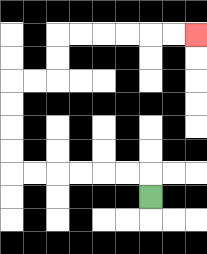{'start': '[6, 8]', 'end': '[8, 1]', 'path_directions': 'U,L,L,L,L,L,L,U,U,U,U,R,R,U,U,R,R,R,R,R,R', 'path_coordinates': '[[6, 8], [6, 7], [5, 7], [4, 7], [3, 7], [2, 7], [1, 7], [0, 7], [0, 6], [0, 5], [0, 4], [0, 3], [1, 3], [2, 3], [2, 2], [2, 1], [3, 1], [4, 1], [5, 1], [6, 1], [7, 1], [8, 1]]'}